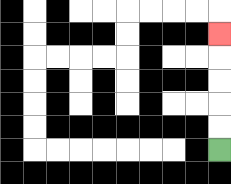{'start': '[9, 6]', 'end': '[9, 1]', 'path_directions': 'U,U,U,U,U', 'path_coordinates': '[[9, 6], [9, 5], [9, 4], [9, 3], [9, 2], [9, 1]]'}